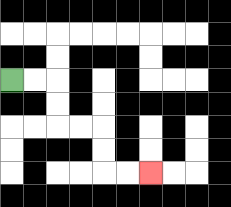{'start': '[0, 3]', 'end': '[6, 7]', 'path_directions': 'R,R,D,D,R,R,D,D,R,R', 'path_coordinates': '[[0, 3], [1, 3], [2, 3], [2, 4], [2, 5], [3, 5], [4, 5], [4, 6], [4, 7], [5, 7], [6, 7]]'}